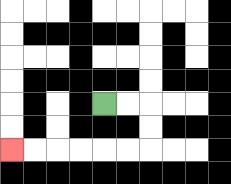{'start': '[4, 4]', 'end': '[0, 6]', 'path_directions': 'R,R,D,D,L,L,L,L,L,L', 'path_coordinates': '[[4, 4], [5, 4], [6, 4], [6, 5], [6, 6], [5, 6], [4, 6], [3, 6], [2, 6], [1, 6], [0, 6]]'}